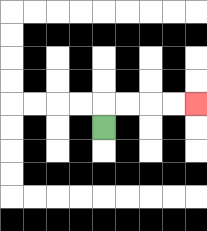{'start': '[4, 5]', 'end': '[8, 4]', 'path_directions': 'U,R,R,R,R', 'path_coordinates': '[[4, 5], [4, 4], [5, 4], [6, 4], [7, 4], [8, 4]]'}